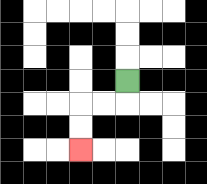{'start': '[5, 3]', 'end': '[3, 6]', 'path_directions': 'D,L,L,D,D', 'path_coordinates': '[[5, 3], [5, 4], [4, 4], [3, 4], [3, 5], [3, 6]]'}